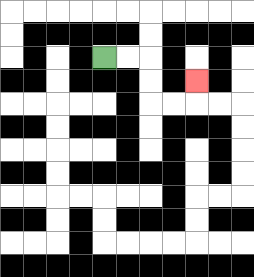{'start': '[4, 2]', 'end': '[8, 3]', 'path_directions': 'R,R,D,D,R,R,U', 'path_coordinates': '[[4, 2], [5, 2], [6, 2], [6, 3], [6, 4], [7, 4], [8, 4], [8, 3]]'}